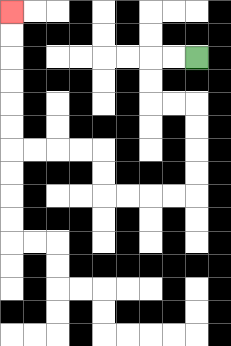{'start': '[8, 2]', 'end': '[0, 0]', 'path_directions': 'L,L,D,D,R,R,D,D,D,D,L,L,L,L,U,U,L,L,L,L,U,U,U,U,U,U', 'path_coordinates': '[[8, 2], [7, 2], [6, 2], [6, 3], [6, 4], [7, 4], [8, 4], [8, 5], [8, 6], [8, 7], [8, 8], [7, 8], [6, 8], [5, 8], [4, 8], [4, 7], [4, 6], [3, 6], [2, 6], [1, 6], [0, 6], [0, 5], [0, 4], [0, 3], [0, 2], [0, 1], [0, 0]]'}